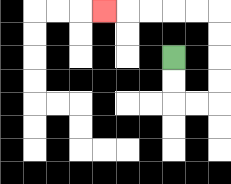{'start': '[7, 2]', 'end': '[4, 0]', 'path_directions': 'D,D,R,R,U,U,U,U,L,L,L,L,L', 'path_coordinates': '[[7, 2], [7, 3], [7, 4], [8, 4], [9, 4], [9, 3], [9, 2], [9, 1], [9, 0], [8, 0], [7, 0], [6, 0], [5, 0], [4, 0]]'}